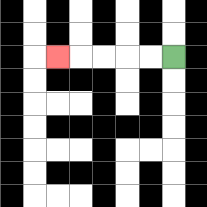{'start': '[7, 2]', 'end': '[2, 2]', 'path_directions': 'L,L,L,L,L', 'path_coordinates': '[[7, 2], [6, 2], [5, 2], [4, 2], [3, 2], [2, 2]]'}